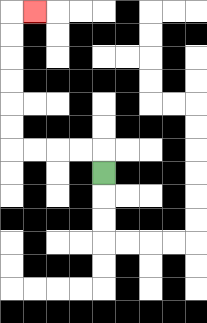{'start': '[4, 7]', 'end': '[1, 0]', 'path_directions': 'U,L,L,L,L,U,U,U,U,U,U,R', 'path_coordinates': '[[4, 7], [4, 6], [3, 6], [2, 6], [1, 6], [0, 6], [0, 5], [0, 4], [0, 3], [0, 2], [0, 1], [0, 0], [1, 0]]'}